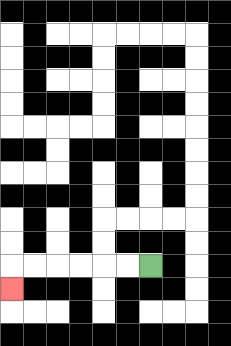{'start': '[6, 11]', 'end': '[0, 12]', 'path_directions': 'L,L,L,L,L,L,D', 'path_coordinates': '[[6, 11], [5, 11], [4, 11], [3, 11], [2, 11], [1, 11], [0, 11], [0, 12]]'}